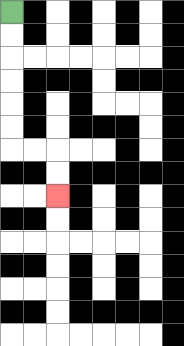{'start': '[0, 0]', 'end': '[2, 8]', 'path_directions': 'D,D,D,D,D,D,R,R,D,D', 'path_coordinates': '[[0, 0], [0, 1], [0, 2], [0, 3], [0, 4], [0, 5], [0, 6], [1, 6], [2, 6], [2, 7], [2, 8]]'}